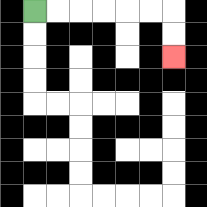{'start': '[1, 0]', 'end': '[7, 2]', 'path_directions': 'R,R,R,R,R,R,D,D', 'path_coordinates': '[[1, 0], [2, 0], [3, 0], [4, 0], [5, 0], [6, 0], [7, 0], [7, 1], [7, 2]]'}